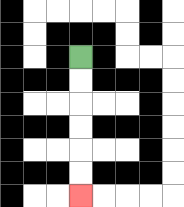{'start': '[3, 2]', 'end': '[3, 8]', 'path_directions': 'D,D,D,D,D,D', 'path_coordinates': '[[3, 2], [3, 3], [3, 4], [3, 5], [3, 6], [3, 7], [3, 8]]'}